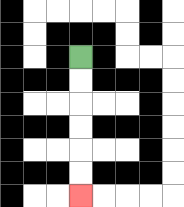{'start': '[3, 2]', 'end': '[3, 8]', 'path_directions': 'D,D,D,D,D,D', 'path_coordinates': '[[3, 2], [3, 3], [3, 4], [3, 5], [3, 6], [3, 7], [3, 8]]'}